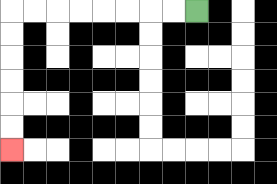{'start': '[8, 0]', 'end': '[0, 6]', 'path_directions': 'L,L,L,L,L,L,L,L,D,D,D,D,D,D', 'path_coordinates': '[[8, 0], [7, 0], [6, 0], [5, 0], [4, 0], [3, 0], [2, 0], [1, 0], [0, 0], [0, 1], [0, 2], [0, 3], [0, 4], [0, 5], [0, 6]]'}